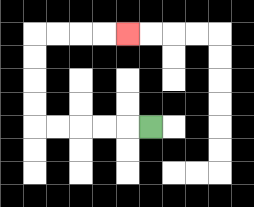{'start': '[6, 5]', 'end': '[5, 1]', 'path_directions': 'L,L,L,L,L,U,U,U,U,R,R,R,R', 'path_coordinates': '[[6, 5], [5, 5], [4, 5], [3, 5], [2, 5], [1, 5], [1, 4], [1, 3], [1, 2], [1, 1], [2, 1], [3, 1], [4, 1], [5, 1]]'}